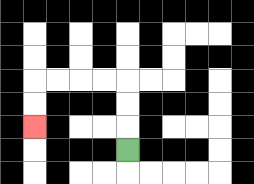{'start': '[5, 6]', 'end': '[1, 5]', 'path_directions': 'U,U,U,L,L,L,L,D,D', 'path_coordinates': '[[5, 6], [5, 5], [5, 4], [5, 3], [4, 3], [3, 3], [2, 3], [1, 3], [1, 4], [1, 5]]'}